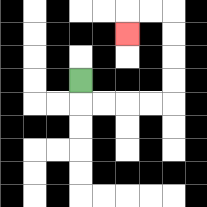{'start': '[3, 3]', 'end': '[5, 1]', 'path_directions': 'D,R,R,R,R,U,U,U,U,L,L,D', 'path_coordinates': '[[3, 3], [3, 4], [4, 4], [5, 4], [6, 4], [7, 4], [7, 3], [7, 2], [7, 1], [7, 0], [6, 0], [5, 0], [5, 1]]'}